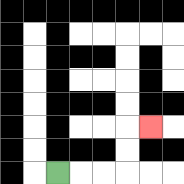{'start': '[2, 7]', 'end': '[6, 5]', 'path_directions': 'R,R,R,U,U,R', 'path_coordinates': '[[2, 7], [3, 7], [4, 7], [5, 7], [5, 6], [5, 5], [6, 5]]'}